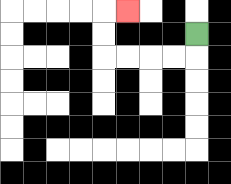{'start': '[8, 1]', 'end': '[5, 0]', 'path_directions': 'D,L,L,L,L,U,U,R', 'path_coordinates': '[[8, 1], [8, 2], [7, 2], [6, 2], [5, 2], [4, 2], [4, 1], [4, 0], [5, 0]]'}